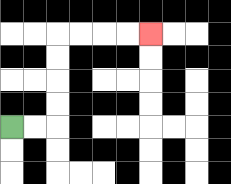{'start': '[0, 5]', 'end': '[6, 1]', 'path_directions': 'R,R,U,U,U,U,R,R,R,R', 'path_coordinates': '[[0, 5], [1, 5], [2, 5], [2, 4], [2, 3], [2, 2], [2, 1], [3, 1], [4, 1], [5, 1], [6, 1]]'}